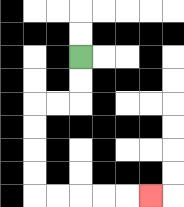{'start': '[3, 2]', 'end': '[6, 8]', 'path_directions': 'D,D,L,L,D,D,D,D,R,R,R,R,R', 'path_coordinates': '[[3, 2], [3, 3], [3, 4], [2, 4], [1, 4], [1, 5], [1, 6], [1, 7], [1, 8], [2, 8], [3, 8], [4, 8], [5, 8], [6, 8]]'}